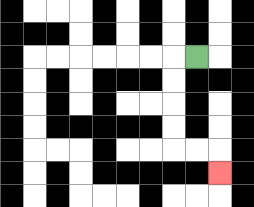{'start': '[8, 2]', 'end': '[9, 7]', 'path_directions': 'L,D,D,D,D,R,R,D', 'path_coordinates': '[[8, 2], [7, 2], [7, 3], [7, 4], [7, 5], [7, 6], [8, 6], [9, 6], [9, 7]]'}